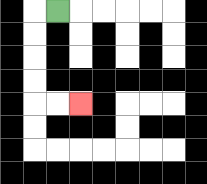{'start': '[2, 0]', 'end': '[3, 4]', 'path_directions': 'L,D,D,D,D,R,R', 'path_coordinates': '[[2, 0], [1, 0], [1, 1], [1, 2], [1, 3], [1, 4], [2, 4], [3, 4]]'}